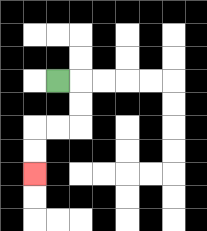{'start': '[2, 3]', 'end': '[1, 7]', 'path_directions': 'R,D,D,L,L,D,D', 'path_coordinates': '[[2, 3], [3, 3], [3, 4], [3, 5], [2, 5], [1, 5], [1, 6], [1, 7]]'}